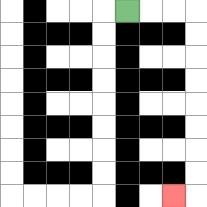{'start': '[5, 0]', 'end': '[7, 8]', 'path_directions': 'R,R,R,D,D,D,D,D,D,D,D,L', 'path_coordinates': '[[5, 0], [6, 0], [7, 0], [8, 0], [8, 1], [8, 2], [8, 3], [8, 4], [8, 5], [8, 6], [8, 7], [8, 8], [7, 8]]'}